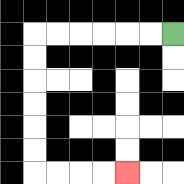{'start': '[7, 1]', 'end': '[5, 7]', 'path_directions': 'L,L,L,L,L,L,D,D,D,D,D,D,R,R,R,R', 'path_coordinates': '[[7, 1], [6, 1], [5, 1], [4, 1], [3, 1], [2, 1], [1, 1], [1, 2], [1, 3], [1, 4], [1, 5], [1, 6], [1, 7], [2, 7], [3, 7], [4, 7], [5, 7]]'}